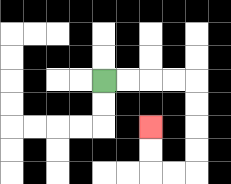{'start': '[4, 3]', 'end': '[6, 5]', 'path_directions': 'R,R,R,R,D,D,D,D,L,L,U,U', 'path_coordinates': '[[4, 3], [5, 3], [6, 3], [7, 3], [8, 3], [8, 4], [8, 5], [8, 6], [8, 7], [7, 7], [6, 7], [6, 6], [6, 5]]'}